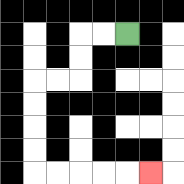{'start': '[5, 1]', 'end': '[6, 7]', 'path_directions': 'L,L,D,D,L,L,D,D,D,D,R,R,R,R,R', 'path_coordinates': '[[5, 1], [4, 1], [3, 1], [3, 2], [3, 3], [2, 3], [1, 3], [1, 4], [1, 5], [1, 6], [1, 7], [2, 7], [3, 7], [4, 7], [5, 7], [6, 7]]'}